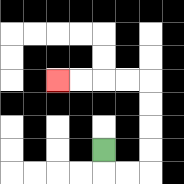{'start': '[4, 6]', 'end': '[2, 3]', 'path_directions': 'D,R,R,U,U,U,U,L,L,L,L', 'path_coordinates': '[[4, 6], [4, 7], [5, 7], [6, 7], [6, 6], [6, 5], [6, 4], [6, 3], [5, 3], [4, 3], [3, 3], [2, 3]]'}